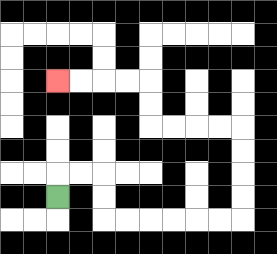{'start': '[2, 8]', 'end': '[2, 3]', 'path_directions': 'U,R,R,D,D,R,R,R,R,R,R,U,U,U,U,L,L,L,L,U,U,L,L,L,L', 'path_coordinates': '[[2, 8], [2, 7], [3, 7], [4, 7], [4, 8], [4, 9], [5, 9], [6, 9], [7, 9], [8, 9], [9, 9], [10, 9], [10, 8], [10, 7], [10, 6], [10, 5], [9, 5], [8, 5], [7, 5], [6, 5], [6, 4], [6, 3], [5, 3], [4, 3], [3, 3], [2, 3]]'}